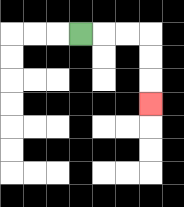{'start': '[3, 1]', 'end': '[6, 4]', 'path_directions': 'R,R,R,D,D,D', 'path_coordinates': '[[3, 1], [4, 1], [5, 1], [6, 1], [6, 2], [6, 3], [6, 4]]'}